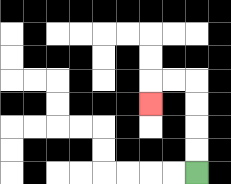{'start': '[8, 7]', 'end': '[6, 4]', 'path_directions': 'U,U,U,U,L,L,D', 'path_coordinates': '[[8, 7], [8, 6], [8, 5], [8, 4], [8, 3], [7, 3], [6, 3], [6, 4]]'}